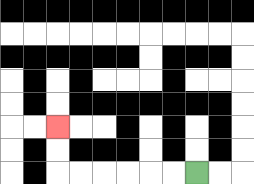{'start': '[8, 7]', 'end': '[2, 5]', 'path_directions': 'L,L,L,L,L,L,U,U', 'path_coordinates': '[[8, 7], [7, 7], [6, 7], [5, 7], [4, 7], [3, 7], [2, 7], [2, 6], [2, 5]]'}